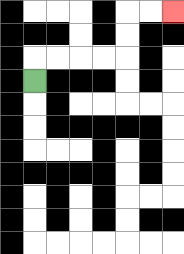{'start': '[1, 3]', 'end': '[7, 0]', 'path_directions': 'U,R,R,R,R,U,U,R,R', 'path_coordinates': '[[1, 3], [1, 2], [2, 2], [3, 2], [4, 2], [5, 2], [5, 1], [5, 0], [6, 0], [7, 0]]'}